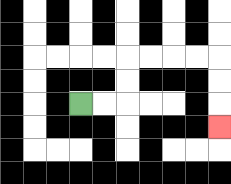{'start': '[3, 4]', 'end': '[9, 5]', 'path_directions': 'R,R,U,U,R,R,R,R,D,D,D', 'path_coordinates': '[[3, 4], [4, 4], [5, 4], [5, 3], [5, 2], [6, 2], [7, 2], [8, 2], [9, 2], [9, 3], [9, 4], [9, 5]]'}